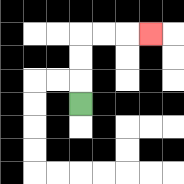{'start': '[3, 4]', 'end': '[6, 1]', 'path_directions': 'U,U,U,R,R,R', 'path_coordinates': '[[3, 4], [3, 3], [3, 2], [3, 1], [4, 1], [5, 1], [6, 1]]'}